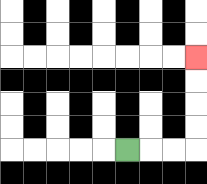{'start': '[5, 6]', 'end': '[8, 2]', 'path_directions': 'R,R,R,U,U,U,U', 'path_coordinates': '[[5, 6], [6, 6], [7, 6], [8, 6], [8, 5], [8, 4], [8, 3], [8, 2]]'}